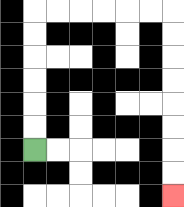{'start': '[1, 6]', 'end': '[7, 8]', 'path_directions': 'U,U,U,U,U,U,R,R,R,R,R,R,D,D,D,D,D,D,D,D', 'path_coordinates': '[[1, 6], [1, 5], [1, 4], [1, 3], [1, 2], [1, 1], [1, 0], [2, 0], [3, 0], [4, 0], [5, 0], [6, 0], [7, 0], [7, 1], [7, 2], [7, 3], [7, 4], [7, 5], [7, 6], [7, 7], [7, 8]]'}